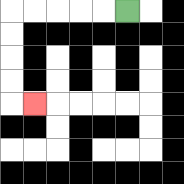{'start': '[5, 0]', 'end': '[1, 4]', 'path_directions': 'L,L,L,L,L,D,D,D,D,R', 'path_coordinates': '[[5, 0], [4, 0], [3, 0], [2, 0], [1, 0], [0, 0], [0, 1], [0, 2], [0, 3], [0, 4], [1, 4]]'}